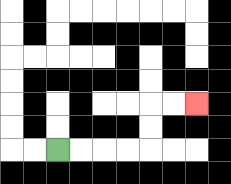{'start': '[2, 6]', 'end': '[8, 4]', 'path_directions': 'R,R,R,R,U,U,R,R', 'path_coordinates': '[[2, 6], [3, 6], [4, 6], [5, 6], [6, 6], [6, 5], [6, 4], [7, 4], [8, 4]]'}